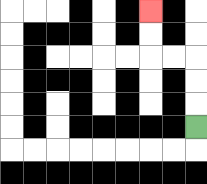{'start': '[8, 5]', 'end': '[6, 0]', 'path_directions': 'U,U,U,L,L,U,U', 'path_coordinates': '[[8, 5], [8, 4], [8, 3], [8, 2], [7, 2], [6, 2], [6, 1], [6, 0]]'}